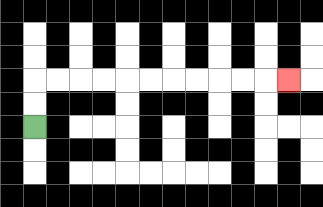{'start': '[1, 5]', 'end': '[12, 3]', 'path_directions': 'U,U,R,R,R,R,R,R,R,R,R,R,R', 'path_coordinates': '[[1, 5], [1, 4], [1, 3], [2, 3], [3, 3], [4, 3], [5, 3], [6, 3], [7, 3], [8, 3], [9, 3], [10, 3], [11, 3], [12, 3]]'}